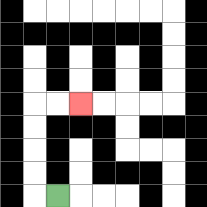{'start': '[2, 8]', 'end': '[3, 4]', 'path_directions': 'L,U,U,U,U,R,R', 'path_coordinates': '[[2, 8], [1, 8], [1, 7], [1, 6], [1, 5], [1, 4], [2, 4], [3, 4]]'}